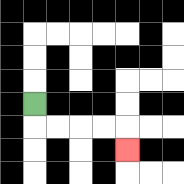{'start': '[1, 4]', 'end': '[5, 6]', 'path_directions': 'D,R,R,R,R,D', 'path_coordinates': '[[1, 4], [1, 5], [2, 5], [3, 5], [4, 5], [5, 5], [5, 6]]'}